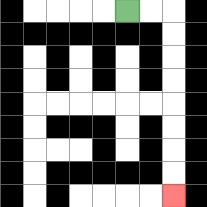{'start': '[5, 0]', 'end': '[7, 8]', 'path_directions': 'R,R,D,D,D,D,D,D,D,D', 'path_coordinates': '[[5, 0], [6, 0], [7, 0], [7, 1], [7, 2], [7, 3], [7, 4], [7, 5], [7, 6], [7, 7], [7, 8]]'}